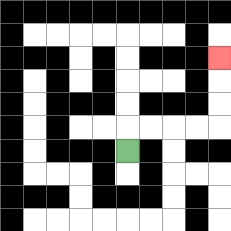{'start': '[5, 6]', 'end': '[9, 2]', 'path_directions': 'U,R,R,R,R,U,U,U', 'path_coordinates': '[[5, 6], [5, 5], [6, 5], [7, 5], [8, 5], [9, 5], [9, 4], [9, 3], [9, 2]]'}